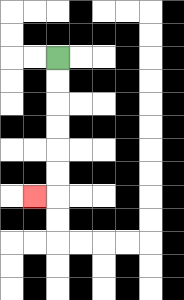{'start': '[2, 2]', 'end': '[1, 8]', 'path_directions': 'D,D,D,D,D,D,L', 'path_coordinates': '[[2, 2], [2, 3], [2, 4], [2, 5], [2, 6], [2, 7], [2, 8], [1, 8]]'}